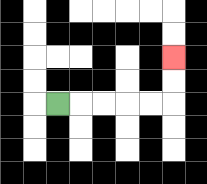{'start': '[2, 4]', 'end': '[7, 2]', 'path_directions': 'R,R,R,R,R,U,U', 'path_coordinates': '[[2, 4], [3, 4], [4, 4], [5, 4], [6, 4], [7, 4], [7, 3], [7, 2]]'}